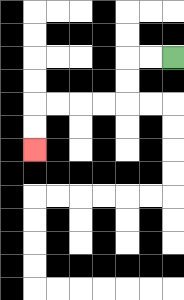{'start': '[7, 2]', 'end': '[1, 6]', 'path_directions': 'L,L,D,D,L,L,L,L,D,D', 'path_coordinates': '[[7, 2], [6, 2], [5, 2], [5, 3], [5, 4], [4, 4], [3, 4], [2, 4], [1, 4], [1, 5], [1, 6]]'}